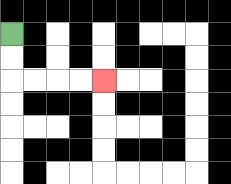{'start': '[0, 1]', 'end': '[4, 3]', 'path_directions': 'D,D,R,R,R,R', 'path_coordinates': '[[0, 1], [0, 2], [0, 3], [1, 3], [2, 3], [3, 3], [4, 3]]'}